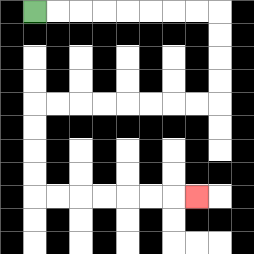{'start': '[1, 0]', 'end': '[8, 8]', 'path_directions': 'R,R,R,R,R,R,R,R,D,D,D,D,L,L,L,L,L,L,L,L,D,D,D,D,R,R,R,R,R,R,R', 'path_coordinates': '[[1, 0], [2, 0], [3, 0], [4, 0], [5, 0], [6, 0], [7, 0], [8, 0], [9, 0], [9, 1], [9, 2], [9, 3], [9, 4], [8, 4], [7, 4], [6, 4], [5, 4], [4, 4], [3, 4], [2, 4], [1, 4], [1, 5], [1, 6], [1, 7], [1, 8], [2, 8], [3, 8], [4, 8], [5, 8], [6, 8], [7, 8], [8, 8]]'}